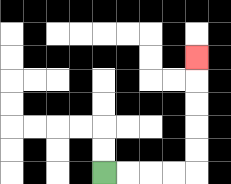{'start': '[4, 7]', 'end': '[8, 2]', 'path_directions': 'R,R,R,R,U,U,U,U,U', 'path_coordinates': '[[4, 7], [5, 7], [6, 7], [7, 7], [8, 7], [8, 6], [8, 5], [8, 4], [8, 3], [8, 2]]'}